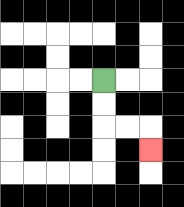{'start': '[4, 3]', 'end': '[6, 6]', 'path_directions': 'D,D,R,R,D', 'path_coordinates': '[[4, 3], [4, 4], [4, 5], [5, 5], [6, 5], [6, 6]]'}